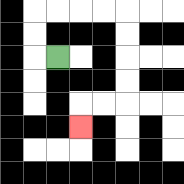{'start': '[2, 2]', 'end': '[3, 5]', 'path_directions': 'L,U,U,R,R,R,R,D,D,D,D,L,L,D', 'path_coordinates': '[[2, 2], [1, 2], [1, 1], [1, 0], [2, 0], [3, 0], [4, 0], [5, 0], [5, 1], [5, 2], [5, 3], [5, 4], [4, 4], [3, 4], [3, 5]]'}